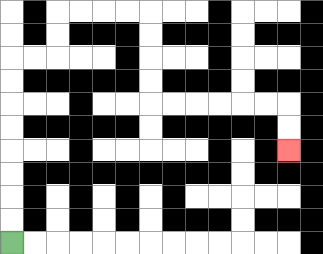{'start': '[0, 10]', 'end': '[12, 6]', 'path_directions': 'U,U,U,U,U,U,U,U,R,R,U,U,R,R,R,R,D,D,D,D,R,R,R,R,R,R,D,D', 'path_coordinates': '[[0, 10], [0, 9], [0, 8], [0, 7], [0, 6], [0, 5], [0, 4], [0, 3], [0, 2], [1, 2], [2, 2], [2, 1], [2, 0], [3, 0], [4, 0], [5, 0], [6, 0], [6, 1], [6, 2], [6, 3], [6, 4], [7, 4], [8, 4], [9, 4], [10, 4], [11, 4], [12, 4], [12, 5], [12, 6]]'}